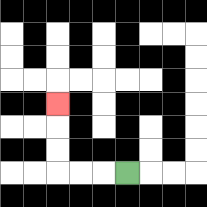{'start': '[5, 7]', 'end': '[2, 4]', 'path_directions': 'L,L,L,U,U,U', 'path_coordinates': '[[5, 7], [4, 7], [3, 7], [2, 7], [2, 6], [2, 5], [2, 4]]'}